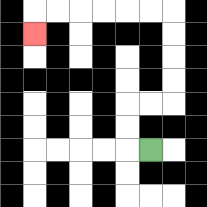{'start': '[6, 6]', 'end': '[1, 1]', 'path_directions': 'L,U,U,R,R,U,U,U,U,L,L,L,L,L,L,D', 'path_coordinates': '[[6, 6], [5, 6], [5, 5], [5, 4], [6, 4], [7, 4], [7, 3], [7, 2], [7, 1], [7, 0], [6, 0], [5, 0], [4, 0], [3, 0], [2, 0], [1, 0], [1, 1]]'}